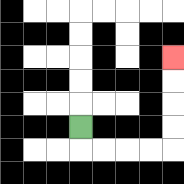{'start': '[3, 5]', 'end': '[7, 2]', 'path_directions': 'D,R,R,R,R,U,U,U,U', 'path_coordinates': '[[3, 5], [3, 6], [4, 6], [5, 6], [6, 6], [7, 6], [7, 5], [7, 4], [7, 3], [7, 2]]'}